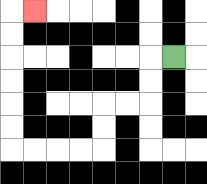{'start': '[7, 2]', 'end': '[1, 0]', 'path_directions': 'L,D,D,L,L,D,D,L,L,L,L,U,U,U,U,U,U,R', 'path_coordinates': '[[7, 2], [6, 2], [6, 3], [6, 4], [5, 4], [4, 4], [4, 5], [4, 6], [3, 6], [2, 6], [1, 6], [0, 6], [0, 5], [0, 4], [0, 3], [0, 2], [0, 1], [0, 0], [1, 0]]'}